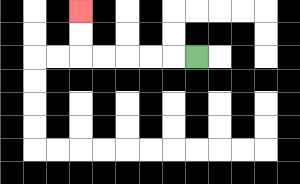{'start': '[8, 2]', 'end': '[3, 0]', 'path_directions': 'L,L,L,L,L,U,U', 'path_coordinates': '[[8, 2], [7, 2], [6, 2], [5, 2], [4, 2], [3, 2], [3, 1], [3, 0]]'}